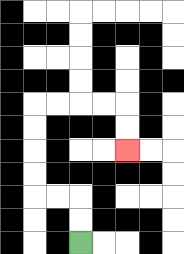{'start': '[3, 10]', 'end': '[5, 6]', 'path_directions': 'U,U,L,L,U,U,U,U,R,R,R,R,D,D', 'path_coordinates': '[[3, 10], [3, 9], [3, 8], [2, 8], [1, 8], [1, 7], [1, 6], [1, 5], [1, 4], [2, 4], [3, 4], [4, 4], [5, 4], [5, 5], [5, 6]]'}